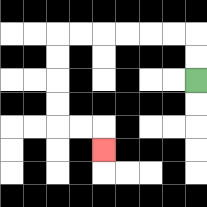{'start': '[8, 3]', 'end': '[4, 6]', 'path_directions': 'U,U,L,L,L,L,L,L,D,D,D,D,R,R,D', 'path_coordinates': '[[8, 3], [8, 2], [8, 1], [7, 1], [6, 1], [5, 1], [4, 1], [3, 1], [2, 1], [2, 2], [2, 3], [2, 4], [2, 5], [3, 5], [4, 5], [4, 6]]'}